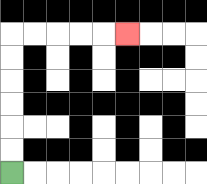{'start': '[0, 7]', 'end': '[5, 1]', 'path_directions': 'U,U,U,U,U,U,R,R,R,R,R', 'path_coordinates': '[[0, 7], [0, 6], [0, 5], [0, 4], [0, 3], [0, 2], [0, 1], [1, 1], [2, 1], [3, 1], [4, 1], [5, 1]]'}